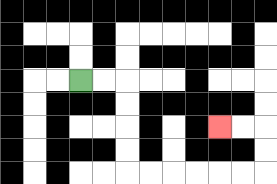{'start': '[3, 3]', 'end': '[9, 5]', 'path_directions': 'R,R,D,D,D,D,R,R,R,R,R,R,U,U,L,L', 'path_coordinates': '[[3, 3], [4, 3], [5, 3], [5, 4], [5, 5], [5, 6], [5, 7], [6, 7], [7, 7], [8, 7], [9, 7], [10, 7], [11, 7], [11, 6], [11, 5], [10, 5], [9, 5]]'}